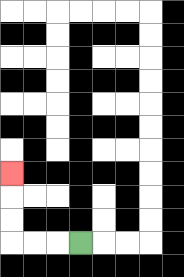{'start': '[3, 10]', 'end': '[0, 7]', 'path_directions': 'L,L,L,U,U,U', 'path_coordinates': '[[3, 10], [2, 10], [1, 10], [0, 10], [0, 9], [0, 8], [0, 7]]'}